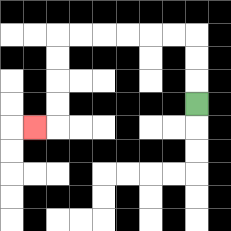{'start': '[8, 4]', 'end': '[1, 5]', 'path_directions': 'U,U,U,L,L,L,L,L,L,D,D,D,D,L', 'path_coordinates': '[[8, 4], [8, 3], [8, 2], [8, 1], [7, 1], [6, 1], [5, 1], [4, 1], [3, 1], [2, 1], [2, 2], [2, 3], [2, 4], [2, 5], [1, 5]]'}